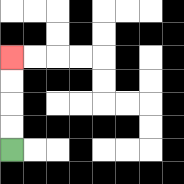{'start': '[0, 6]', 'end': '[0, 2]', 'path_directions': 'U,U,U,U', 'path_coordinates': '[[0, 6], [0, 5], [0, 4], [0, 3], [0, 2]]'}